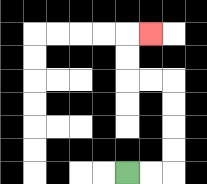{'start': '[5, 7]', 'end': '[6, 1]', 'path_directions': 'R,R,U,U,U,U,L,L,U,U,R', 'path_coordinates': '[[5, 7], [6, 7], [7, 7], [7, 6], [7, 5], [7, 4], [7, 3], [6, 3], [5, 3], [5, 2], [5, 1], [6, 1]]'}